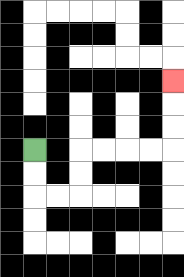{'start': '[1, 6]', 'end': '[7, 3]', 'path_directions': 'D,D,R,R,U,U,R,R,R,R,U,U,U', 'path_coordinates': '[[1, 6], [1, 7], [1, 8], [2, 8], [3, 8], [3, 7], [3, 6], [4, 6], [5, 6], [6, 6], [7, 6], [7, 5], [7, 4], [7, 3]]'}